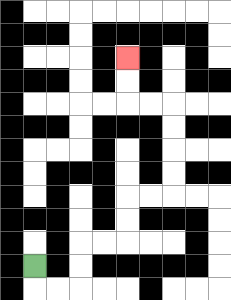{'start': '[1, 11]', 'end': '[5, 2]', 'path_directions': 'D,R,R,U,U,R,R,U,U,R,R,U,U,U,U,L,L,U,U', 'path_coordinates': '[[1, 11], [1, 12], [2, 12], [3, 12], [3, 11], [3, 10], [4, 10], [5, 10], [5, 9], [5, 8], [6, 8], [7, 8], [7, 7], [7, 6], [7, 5], [7, 4], [6, 4], [5, 4], [5, 3], [5, 2]]'}